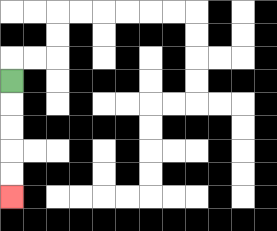{'start': '[0, 3]', 'end': '[0, 8]', 'path_directions': 'D,D,D,D,D', 'path_coordinates': '[[0, 3], [0, 4], [0, 5], [0, 6], [0, 7], [0, 8]]'}